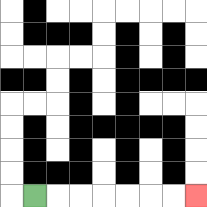{'start': '[1, 8]', 'end': '[8, 8]', 'path_directions': 'R,R,R,R,R,R,R', 'path_coordinates': '[[1, 8], [2, 8], [3, 8], [4, 8], [5, 8], [6, 8], [7, 8], [8, 8]]'}